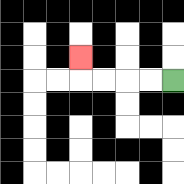{'start': '[7, 3]', 'end': '[3, 2]', 'path_directions': 'L,L,L,L,U', 'path_coordinates': '[[7, 3], [6, 3], [5, 3], [4, 3], [3, 3], [3, 2]]'}